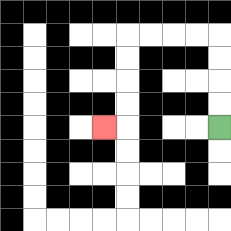{'start': '[9, 5]', 'end': '[4, 5]', 'path_directions': 'U,U,U,U,L,L,L,L,D,D,D,D,L', 'path_coordinates': '[[9, 5], [9, 4], [9, 3], [9, 2], [9, 1], [8, 1], [7, 1], [6, 1], [5, 1], [5, 2], [5, 3], [5, 4], [5, 5], [4, 5]]'}